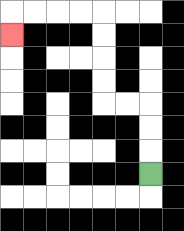{'start': '[6, 7]', 'end': '[0, 1]', 'path_directions': 'U,U,U,L,L,U,U,U,U,L,L,L,L,D', 'path_coordinates': '[[6, 7], [6, 6], [6, 5], [6, 4], [5, 4], [4, 4], [4, 3], [4, 2], [4, 1], [4, 0], [3, 0], [2, 0], [1, 0], [0, 0], [0, 1]]'}